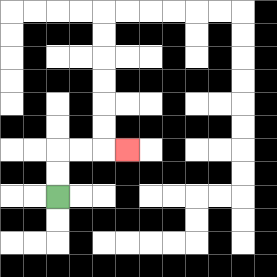{'start': '[2, 8]', 'end': '[5, 6]', 'path_directions': 'U,U,R,R,R', 'path_coordinates': '[[2, 8], [2, 7], [2, 6], [3, 6], [4, 6], [5, 6]]'}